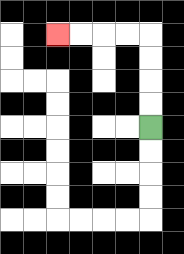{'start': '[6, 5]', 'end': '[2, 1]', 'path_directions': 'U,U,U,U,L,L,L,L', 'path_coordinates': '[[6, 5], [6, 4], [6, 3], [6, 2], [6, 1], [5, 1], [4, 1], [3, 1], [2, 1]]'}